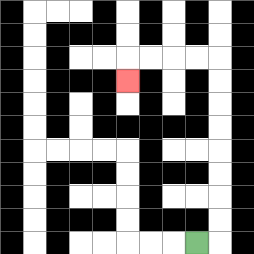{'start': '[8, 10]', 'end': '[5, 3]', 'path_directions': 'R,U,U,U,U,U,U,U,U,L,L,L,L,D', 'path_coordinates': '[[8, 10], [9, 10], [9, 9], [9, 8], [9, 7], [9, 6], [9, 5], [9, 4], [9, 3], [9, 2], [8, 2], [7, 2], [6, 2], [5, 2], [5, 3]]'}